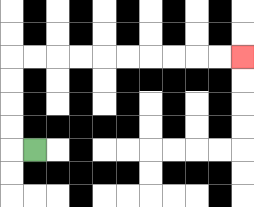{'start': '[1, 6]', 'end': '[10, 2]', 'path_directions': 'L,U,U,U,U,R,R,R,R,R,R,R,R,R,R', 'path_coordinates': '[[1, 6], [0, 6], [0, 5], [0, 4], [0, 3], [0, 2], [1, 2], [2, 2], [3, 2], [4, 2], [5, 2], [6, 2], [7, 2], [8, 2], [9, 2], [10, 2]]'}